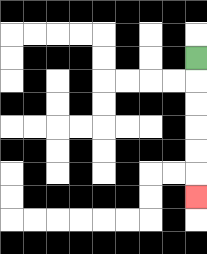{'start': '[8, 2]', 'end': '[8, 8]', 'path_directions': 'D,D,D,D,D,D', 'path_coordinates': '[[8, 2], [8, 3], [8, 4], [8, 5], [8, 6], [8, 7], [8, 8]]'}